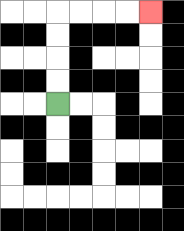{'start': '[2, 4]', 'end': '[6, 0]', 'path_directions': 'U,U,U,U,R,R,R,R', 'path_coordinates': '[[2, 4], [2, 3], [2, 2], [2, 1], [2, 0], [3, 0], [4, 0], [5, 0], [6, 0]]'}